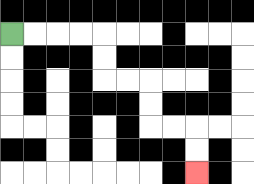{'start': '[0, 1]', 'end': '[8, 7]', 'path_directions': 'R,R,R,R,D,D,R,R,D,D,R,R,D,D', 'path_coordinates': '[[0, 1], [1, 1], [2, 1], [3, 1], [4, 1], [4, 2], [4, 3], [5, 3], [6, 3], [6, 4], [6, 5], [7, 5], [8, 5], [8, 6], [8, 7]]'}